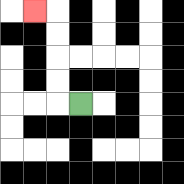{'start': '[3, 4]', 'end': '[1, 0]', 'path_directions': 'L,U,U,U,U,L', 'path_coordinates': '[[3, 4], [2, 4], [2, 3], [2, 2], [2, 1], [2, 0], [1, 0]]'}